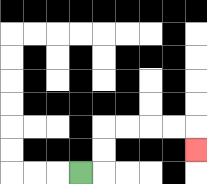{'start': '[3, 7]', 'end': '[8, 6]', 'path_directions': 'R,U,U,R,R,R,R,D', 'path_coordinates': '[[3, 7], [4, 7], [4, 6], [4, 5], [5, 5], [6, 5], [7, 5], [8, 5], [8, 6]]'}